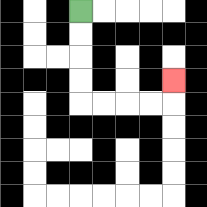{'start': '[3, 0]', 'end': '[7, 3]', 'path_directions': 'D,D,D,D,R,R,R,R,U', 'path_coordinates': '[[3, 0], [3, 1], [3, 2], [3, 3], [3, 4], [4, 4], [5, 4], [6, 4], [7, 4], [7, 3]]'}